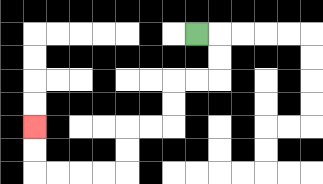{'start': '[8, 1]', 'end': '[1, 5]', 'path_directions': 'R,D,D,L,L,D,D,L,L,D,D,L,L,L,L,U,U', 'path_coordinates': '[[8, 1], [9, 1], [9, 2], [9, 3], [8, 3], [7, 3], [7, 4], [7, 5], [6, 5], [5, 5], [5, 6], [5, 7], [4, 7], [3, 7], [2, 7], [1, 7], [1, 6], [1, 5]]'}